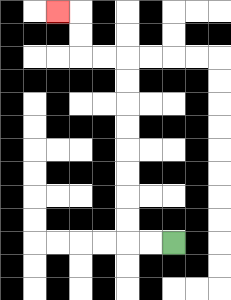{'start': '[7, 10]', 'end': '[2, 0]', 'path_directions': 'L,L,U,U,U,U,U,U,U,U,L,L,U,U,L', 'path_coordinates': '[[7, 10], [6, 10], [5, 10], [5, 9], [5, 8], [5, 7], [5, 6], [5, 5], [5, 4], [5, 3], [5, 2], [4, 2], [3, 2], [3, 1], [3, 0], [2, 0]]'}